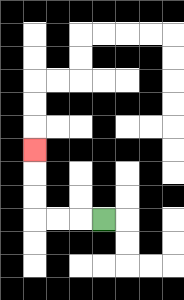{'start': '[4, 9]', 'end': '[1, 6]', 'path_directions': 'L,L,L,U,U,U', 'path_coordinates': '[[4, 9], [3, 9], [2, 9], [1, 9], [1, 8], [1, 7], [1, 6]]'}